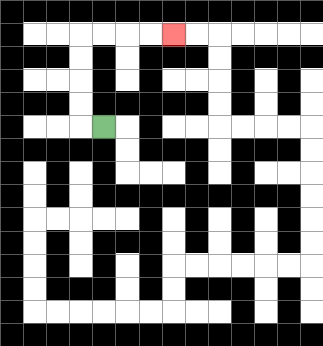{'start': '[4, 5]', 'end': '[7, 1]', 'path_directions': 'L,U,U,U,U,R,R,R,R', 'path_coordinates': '[[4, 5], [3, 5], [3, 4], [3, 3], [3, 2], [3, 1], [4, 1], [5, 1], [6, 1], [7, 1]]'}